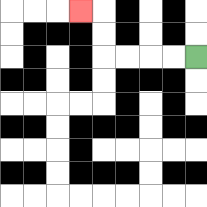{'start': '[8, 2]', 'end': '[3, 0]', 'path_directions': 'L,L,L,L,U,U,L', 'path_coordinates': '[[8, 2], [7, 2], [6, 2], [5, 2], [4, 2], [4, 1], [4, 0], [3, 0]]'}